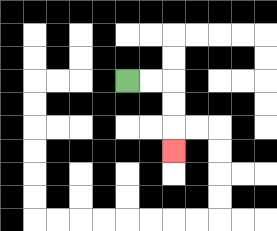{'start': '[5, 3]', 'end': '[7, 6]', 'path_directions': 'R,R,D,D,D', 'path_coordinates': '[[5, 3], [6, 3], [7, 3], [7, 4], [7, 5], [7, 6]]'}